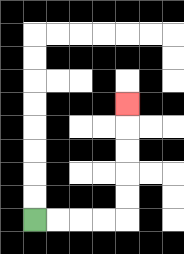{'start': '[1, 9]', 'end': '[5, 4]', 'path_directions': 'R,R,R,R,U,U,U,U,U', 'path_coordinates': '[[1, 9], [2, 9], [3, 9], [4, 9], [5, 9], [5, 8], [5, 7], [5, 6], [5, 5], [5, 4]]'}